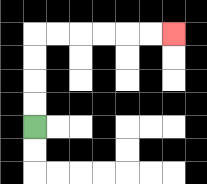{'start': '[1, 5]', 'end': '[7, 1]', 'path_directions': 'U,U,U,U,R,R,R,R,R,R', 'path_coordinates': '[[1, 5], [1, 4], [1, 3], [1, 2], [1, 1], [2, 1], [3, 1], [4, 1], [5, 1], [6, 1], [7, 1]]'}